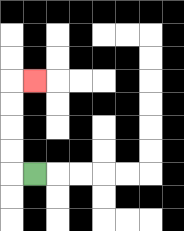{'start': '[1, 7]', 'end': '[1, 3]', 'path_directions': 'L,U,U,U,U,R', 'path_coordinates': '[[1, 7], [0, 7], [0, 6], [0, 5], [0, 4], [0, 3], [1, 3]]'}